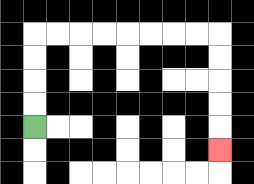{'start': '[1, 5]', 'end': '[9, 6]', 'path_directions': 'U,U,U,U,R,R,R,R,R,R,R,R,D,D,D,D,D', 'path_coordinates': '[[1, 5], [1, 4], [1, 3], [1, 2], [1, 1], [2, 1], [3, 1], [4, 1], [5, 1], [6, 1], [7, 1], [8, 1], [9, 1], [9, 2], [9, 3], [9, 4], [9, 5], [9, 6]]'}